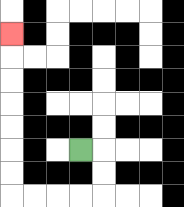{'start': '[3, 6]', 'end': '[0, 1]', 'path_directions': 'R,D,D,L,L,L,L,U,U,U,U,U,U,U', 'path_coordinates': '[[3, 6], [4, 6], [4, 7], [4, 8], [3, 8], [2, 8], [1, 8], [0, 8], [0, 7], [0, 6], [0, 5], [0, 4], [0, 3], [0, 2], [0, 1]]'}